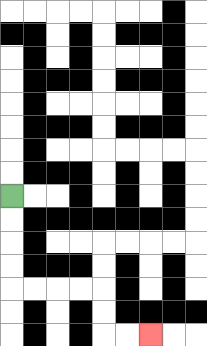{'start': '[0, 8]', 'end': '[6, 14]', 'path_directions': 'D,D,D,D,R,R,R,R,D,D,R,R', 'path_coordinates': '[[0, 8], [0, 9], [0, 10], [0, 11], [0, 12], [1, 12], [2, 12], [3, 12], [4, 12], [4, 13], [4, 14], [5, 14], [6, 14]]'}